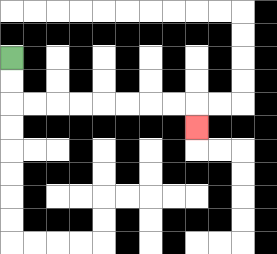{'start': '[0, 2]', 'end': '[8, 5]', 'path_directions': 'D,D,R,R,R,R,R,R,R,R,D', 'path_coordinates': '[[0, 2], [0, 3], [0, 4], [1, 4], [2, 4], [3, 4], [4, 4], [5, 4], [6, 4], [7, 4], [8, 4], [8, 5]]'}